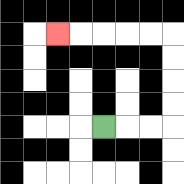{'start': '[4, 5]', 'end': '[2, 1]', 'path_directions': 'R,R,R,U,U,U,U,L,L,L,L,L', 'path_coordinates': '[[4, 5], [5, 5], [6, 5], [7, 5], [7, 4], [7, 3], [7, 2], [7, 1], [6, 1], [5, 1], [4, 1], [3, 1], [2, 1]]'}